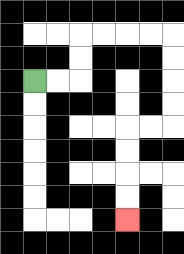{'start': '[1, 3]', 'end': '[5, 9]', 'path_directions': 'R,R,U,U,R,R,R,R,D,D,D,D,L,L,D,D,D,D', 'path_coordinates': '[[1, 3], [2, 3], [3, 3], [3, 2], [3, 1], [4, 1], [5, 1], [6, 1], [7, 1], [7, 2], [7, 3], [7, 4], [7, 5], [6, 5], [5, 5], [5, 6], [5, 7], [5, 8], [5, 9]]'}